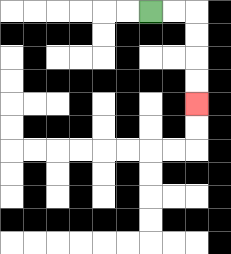{'start': '[6, 0]', 'end': '[8, 4]', 'path_directions': 'R,R,D,D,D,D', 'path_coordinates': '[[6, 0], [7, 0], [8, 0], [8, 1], [8, 2], [8, 3], [8, 4]]'}